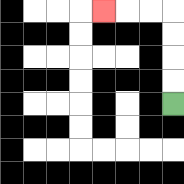{'start': '[7, 4]', 'end': '[4, 0]', 'path_directions': 'U,U,U,U,L,L,L', 'path_coordinates': '[[7, 4], [7, 3], [7, 2], [7, 1], [7, 0], [6, 0], [5, 0], [4, 0]]'}